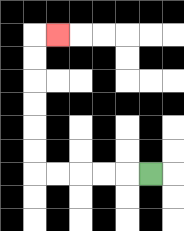{'start': '[6, 7]', 'end': '[2, 1]', 'path_directions': 'L,L,L,L,L,U,U,U,U,U,U,R', 'path_coordinates': '[[6, 7], [5, 7], [4, 7], [3, 7], [2, 7], [1, 7], [1, 6], [1, 5], [1, 4], [1, 3], [1, 2], [1, 1], [2, 1]]'}